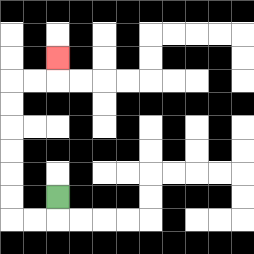{'start': '[2, 8]', 'end': '[2, 2]', 'path_directions': 'D,L,L,U,U,U,U,U,U,R,R,U', 'path_coordinates': '[[2, 8], [2, 9], [1, 9], [0, 9], [0, 8], [0, 7], [0, 6], [0, 5], [0, 4], [0, 3], [1, 3], [2, 3], [2, 2]]'}